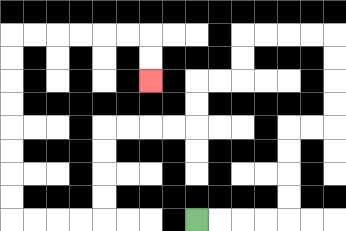{'start': '[8, 9]', 'end': '[6, 3]', 'path_directions': 'R,R,R,R,U,U,U,U,R,R,U,U,U,U,L,L,L,L,D,D,L,L,D,D,L,L,L,L,D,D,D,D,L,L,L,L,U,U,U,U,U,U,U,U,R,R,R,R,R,R,D,D', 'path_coordinates': '[[8, 9], [9, 9], [10, 9], [11, 9], [12, 9], [12, 8], [12, 7], [12, 6], [12, 5], [13, 5], [14, 5], [14, 4], [14, 3], [14, 2], [14, 1], [13, 1], [12, 1], [11, 1], [10, 1], [10, 2], [10, 3], [9, 3], [8, 3], [8, 4], [8, 5], [7, 5], [6, 5], [5, 5], [4, 5], [4, 6], [4, 7], [4, 8], [4, 9], [3, 9], [2, 9], [1, 9], [0, 9], [0, 8], [0, 7], [0, 6], [0, 5], [0, 4], [0, 3], [0, 2], [0, 1], [1, 1], [2, 1], [3, 1], [4, 1], [5, 1], [6, 1], [6, 2], [6, 3]]'}